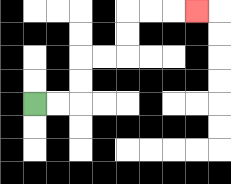{'start': '[1, 4]', 'end': '[8, 0]', 'path_directions': 'R,R,U,U,R,R,U,U,R,R,R', 'path_coordinates': '[[1, 4], [2, 4], [3, 4], [3, 3], [3, 2], [4, 2], [5, 2], [5, 1], [5, 0], [6, 0], [7, 0], [8, 0]]'}